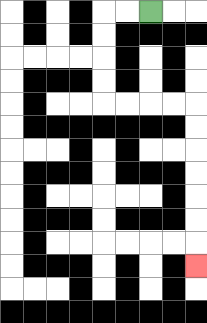{'start': '[6, 0]', 'end': '[8, 11]', 'path_directions': 'L,L,D,D,D,D,R,R,R,R,D,D,D,D,D,D,D', 'path_coordinates': '[[6, 0], [5, 0], [4, 0], [4, 1], [4, 2], [4, 3], [4, 4], [5, 4], [6, 4], [7, 4], [8, 4], [8, 5], [8, 6], [8, 7], [8, 8], [8, 9], [8, 10], [8, 11]]'}